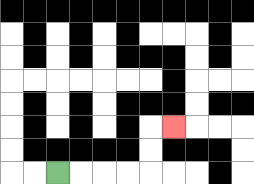{'start': '[2, 7]', 'end': '[7, 5]', 'path_directions': 'R,R,R,R,U,U,R', 'path_coordinates': '[[2, 7], [3, 7], [4, 7], [5, 7], [6, 7], [6, 6], [6, 5], [7, 5]]'}